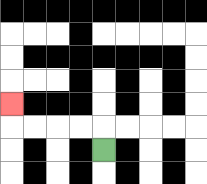{'start': '[4, 6]', 'end': '[0, 4]', 'path_directions': 'U,L,L,L,L,U', 'path_coordinates': '[[4, 6], [4, 5], [3, 5], [2, 5], [1, 5], [0, 5], [0, 4]]'}